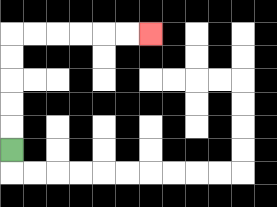{'start': '[0, 6]', 'end': '[6, 1]', 'path_directions': 'U,U,U,U,U,R,R,R,R,R,R', 'path_coordinates': '[[0, 6], [0, 5], [0, 4], [0, 3], [0, 2], [0, 1], [1, 1], [2, 1], [3, 1], [4, 1], [5, 1], [6, 1]]'}